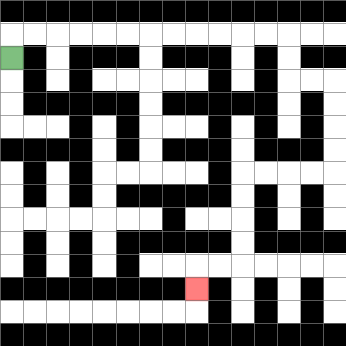{'start': '[0, 2]', 'end': '[8, 12]', 'path_directions': 'U,R,R,R,R,R,R,R,R,R,R,R,R,D,D,R,R,D,D,D,D,L,L,L,L,D,D,D,D,L,L,D', 'path_coordinates': '[[0, 2], [0, 1], [1, 1], [2, 1], [3, 1], [4, 1], [5, 1], [6, 1], [7, 1], [8, 1], [9, 1], [10, 1], [11, 1], [12, 1], [12, 2], [12, 3], [13, 3], [14, 3], [14, 4], [14, 5], [14, 6], [14, 7], [13, 7], [12, 7], [11, 7], [10, 7], [10, 8], [10, 9], [10, 10], [10, 11], [9, 11], [8, 11], [8, 12]]'}